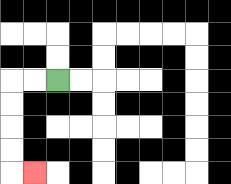{'start': '[2, 3]', 'end': '[1, 7]', 'path_directions': 'L,L,D,D,D,D,R', 'path_coordinates': '[[2, 3], [1, 3], [0, 3], [0, 4], [0, 5], [0, 6], [0, 7], [1, 7]]'}